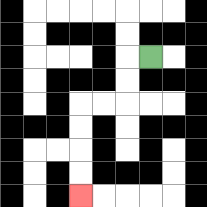{'start': '[6, 2]', 'end': '[3, 8]', 'path_directions': 'L,D,D,L,L,D,D,D,D', 'path_coordinates': '[[6, 2], [5, 2], [5, 3], [5, 4], [4, 4], [3, 4], [3, 5], [3, 6], [3, 7], [3, 8]]'}